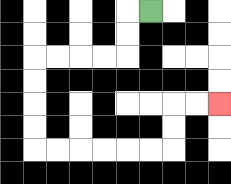{'start': '[6, 0]', 'end': '[9, 4]', 'path_directions': 'L,D,D,L,L,L,L,D,D,D,D,R,R,R,R,R,R,U,U,R,R', 'path_coordinates': '[[6, 0], [5, 0], [5, 1], [5, 2], [4, 2], [3, 2], [2, 2], [1, 2], [1, 3], [1, 4], [1, 5], [1, 6], [2, 6], [3, 6], [4, 6], [5, 6], [6, 6], [7, 6], [7, 5], [7, 4], [8, 4], [9, 4]]'}